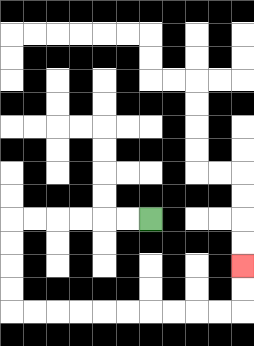{'start': '[6, 9]', 'end': '[10, 11]', 'path_directions': 'L,L,L,L,L,L,D,D,D,D,R,R,R,R,R,R,R,R,R,R,U,U', 'path_coordinates': '[[6, 9], [5, 9], [4, 9], [3, 9], [2, 9], [1, 9], [0, 9], [0, 10], [0, 11], [0, 12], [0, 13], [1, 13], [2, 13], [3, 13], [4, 13], [5, 13], [6, 13], [7, 13], [8, 13], [9, 13], [10, 13], [10, 12], [10, 11]]'}